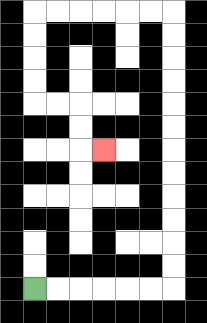{'start': '[1, 12]', 'end': '[4, 6]', 'path_directions': 'R,R,R,R,R,R,U,U,U,U,U,U,U,U,U,U,U,U,L,L,L,L,L,L,D,D,D,D,R,R,D,D,R', 'path_coordinates': '[[1, 12], [2, 12], [3, 12], [4, 12], [5, 12], [6, 12], [7, 12], [7, 11], [7, 10], [7, 9], [7, 8], [7, 7], [7, 6], [7, 5], [7, 4], [7, 3], [7, 2], [7, 1], [7, 0], [6, 0], [5, 0], [4, 0], [3, 0], [2, 0], [1, 0], [1, 1], [1, 2], [1, 3], [1, 4], [2, 4], [3, 4], [3, 5], [3, 6], [4, 6]]'}